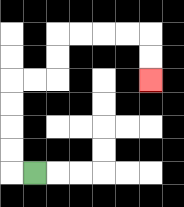{'start': '[1, 7]', 'end': '[6, 3]', 'path_directions': 'L,U,U,U,U,R,R,U,U,R,R,R,R,D,D', 'path_coordinates': '[[1, 7], [0, 7], [0, 6], [0, 5], [0, 4], [0, 3], [1, 3], [2, 3], [2, 2], [2, 1], [3, 1], [4, 1], [5, 1], [6, 1], [6, 2], [6, 3]]'}